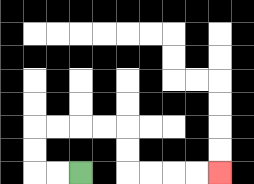{'start': '[3, 7]', 'end': '[9, 7]', 'path_directions': 'L,L,U,U,R,R,R,R,D,D,R,R,R,R', 'path_coordinates': '[[3, 7], [2, 7], [1, 7], [1, 6], [1, 5], [2, 5], [3, 5], [4, 5], [5, 5], [5, 6], [5, 7], [6, 7], [7, 7], [8, 7], [9, 7]]'}